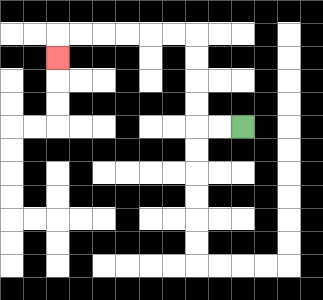{'start': '[10, 5]', 'end': '[2, 2]', 'path_directions': 'L,L,U,U,U,U,L,L,L,L,L,L,D', 'path_coordinates': '[[10, 5], [9, 5], [8, 5], [8, 4], [8, 3], [8, 2], [8, 1], [7, 1], [6, 1], [5, 1], [4, 1], [3, 1], [2, 1], [2, 2]]'}